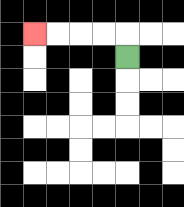{'start': '[5, 2]', 'end': '[1, 1]', 'path_directions': 'U,L,L,L,L', 'path_coordinates': '[[5, 2], [5, 1], [4, 1], [3, 1], [2, 1], [1, 1]]'}